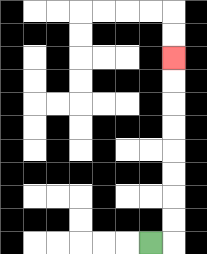{'start': '[6, 10]', 'end': '[7, 2]', 'path_directions': 'R,U,U,U,U,U,U,U,U', 'path_coordinates': '[[6, 10], [7, 10], [7, 9], [7, 8], [7, 7], [7, 6], [7, 5], [7, 4], [7, 3], [7, 2]]'}